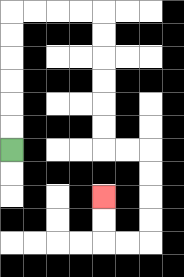{'start': '[0, 6]', 'end': '[4, 8]', 'path_directions': 'U,U,U,U,U,U,R,R,R,R,D,D,D,D,D,D,R,R,D,D,D,D,L,L,U,U', 'path_coordinates': '[[0, 6], [0, 5], [0, 4], [0, 3], [0, 2], [0, 1], [0, 0], [1, 0], [2, 0], [3, 0], [4, 0], [4, 1], [4, 2], [4, 3], [4, 4], [4, 5], [4, 6], [5, 6], [6, 6], [6, 7], [6, 8], [6, 9], [6, 10], [5, 10], [4, 10], [4, 9], [4, 8]]'}